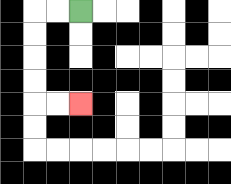{'start': '[3, 0]', 'end': '[3, 4]', 'path_directions': 'L,L,D,D,D,D,R,R', 'path_coordinates': '[[3, 0], [2, 0], [1, 0], [1, 1], [1, 2], [1, 3], [1, 4], [2, 4], [3, 4]]'}